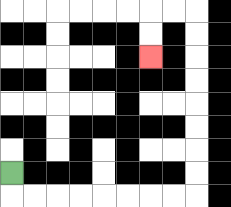{'start': '[0, 7]', 'end': '[6, 2]', 'path_directions': 'D,R,R,R,R,R,R,R,R,U,U,U,U,U,U,U,U,L,L,D,D', 'path_coordinates': '[[0, 7], [0, 8], [1, 8], [2, 8], [3, 8], [4, 8], [5, 8], [6, 8], [7, 8], [8, 8], [8, 7], [8, 6], [8, 5], [8, 4], [8, 3], [8, 2], [8, 1], [8, 0], [7, 0], [6, 0], [6, 1], [6, 2]]'}